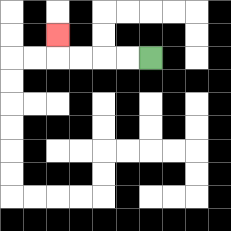{'start': '[6, 2]', 'end': '[2, 1]', 'path_directions': 'L,L,L,L,U', 'path_coordinates': '[[6, 2], [5, 2], [4, 2], [3, 2], [2, 2], [2, 1]]'}